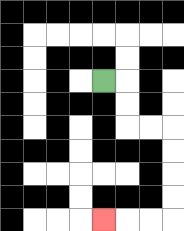{'start': '[4, 3]', 'end': '[4, 9]', 'path_directions': 'R,D,D,R,R,D,D,D,D,L,L,L', 'path_coordinates': '[[4, 3], [5, 3], [5, 4], [5, 5], [6, 5], [7, 5], [7, 6], [7, 7], [7, 8], [7, 9], [6, 9], [5, 9], [4, 9]]'}